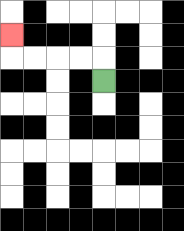{'start': '[4, 3]', 'end': '[0, 1]', 'path_directions': 'U,L,L,L,L,U', 'path_coordinates': '[[4, 3], [4, 2], [3, 2], [2, 2], [1, 2], [0, 2], [0, 1]]'}